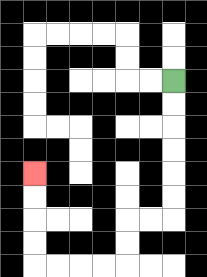{'start': '[7, 3]', 'end': '[1, 7]', 'path_directions': 'D,D,D,D,D,D,L,L,D,D,L,L,L,L,U,U,U,U', 'path_coordinates': '[[7, 3], [7, 4], [7, 5], [7, 6], [7, 7], [7, 8], [7, 9], [6, 9], [5, 9], [5, 10], [5, 11], [4, 11], [3, 11], [2, 11], [1, 11], [1, 10], [1, 9], [1, 8], [1, 7]]'}